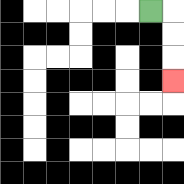{'start': '[6, 0]', 'end': '[7, 3]', 'path_directions': 'R,D,D,D', 'path_coordinates': '[[6, 0], [7, 0], [7, 1], [7, 2], [7, 3]]'}